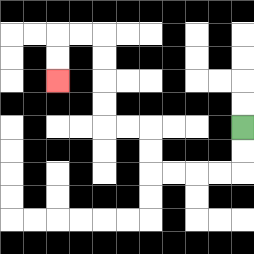{'start': '[10, 5]', 'end': '[2, 3]', 'path_directions': 'D,D,L,L,L,L,U,U,L,L,U,U,U,U,L,L,D,D', 'path_coordinates': '[[10, 5], [10, 6], [10, 7], [9, 7], [8, 7], [7, 7], [6, 7], [6, 6], [6, 5], [5, 5], [4, 5], [4, 4], [4, 3], [4, 2], [4, 1], [3, 1], [2, 1], [2, 2], [2, 3]]'}